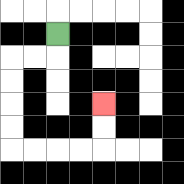{'start': '[2, 1]', 'end': '[4, 4]', 'path_directions': 'D,L,L,D,D,D,D,R,R,R,R,U,U', 'path_coordinates': '[[2, 1], [2, 2], [1, 2], [0, 2], [0, 3], [0, 4], [0, 5], [0, 6], [1, 6], [2, 6], [3, 6], [4, 6], [4, 5], [4, 4]]'}